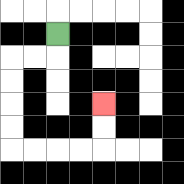{'start': '[2, 1]', 'end': '[4, 4]', 'path_directions': 'D,L,L,D,D,D,D,R,R,R,R,U,U', 'path_coordinates': '[[2, 1], [2, 2], [1, 2], [0, 2], [0, 3], [0, 4], [0, 5], [0, 6], [1, 6], [2, 6], [3, 6], [4, 6], [4, 5], [4, 4]]'}